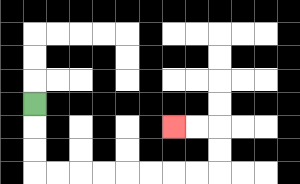{'start': '[1, 4]', 'end': '[7, 5]', 'path_directions': 'D,D,D,R,R,R,R,R,R,R,R,U,U,L,L', 'path_coordinates': '[[1, 4], [1, 5], [1, 6], [1, 7], [2, 7], [3, 7], [4, 7], [5, 7], [6, 7], [7, 7], [8, 7], [9, 7], [9, 6], [9, 5], [8, 5], [7, 5]]'}